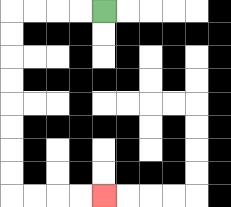{'start': '[4, 0]', 'end': '[4, 8]', 'path_directions': 'L,L,L,L,D,D,D,D,D,D,D,D,R,R,R,R', 'path_coordinates': '[[4, 0], [3, 0], [2, 0], [1, 0], [0, 0], [0, 1], [0, 2], [0, 3], [0, 4], [0, 5], [0, 6], [0, 7], [0, 8], [1, 8], [2, 8], [3, 8], [4, 8]]'}